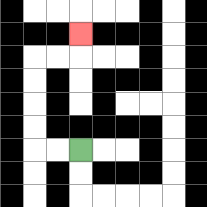{'start': '[3, 6]', 'end': '[3, 1]', 'path_directions': 'L,L,U,U,U,U,R,R,U', 'path_coordinates': '[[3, 6], [2, 6], [1, 6], [1, 5], [1, 4], [1, 3], [1, 2], [2, 2], [3, 2], [3, 1]]'}